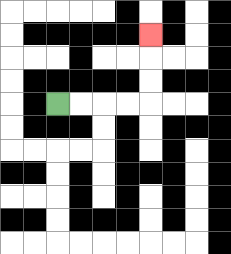{'start': '[2, 4]', 'end': '[6, 1]', 'path_directions': 'R,R,R,R,U,U,U', 'path_coordinates': '[[2, 4], [3, 4], [4, 4], [5, 4], [6, 4], [6, 3], [6, 2], [6, 1]]'}